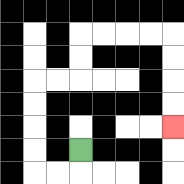{'start': '[3, 6]', 'end': '[7, 5]', 'path_directions': 'D,L,L,U,U,U,U,R,R,U,U,R,R,R,R,D,D,D,D', 'path_coordinates': '[[3, 6], [3, 7], [2, 7], [1, 7], [1, 6], [1, 5], [1, 4], [1, 3], [2, 3], [3, 3], [3, 2], [3, 1], [4, 1], [5, 1], [6, 1], [7, 1], [7, 2], [7, 3], [7, 4], [7, 5]]'}